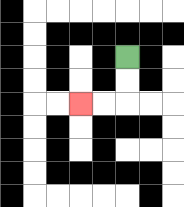{'start': '[5, 2]', 'end': '[3, 4]', 'path_directions': 'D,D,L,L', 'path_coordinates': '[[5, 2], [5, 3], [5, 4], [4, 4], [3, 4]]'}